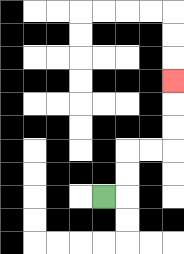{'start': '[4, 8]', 'end': '[7, 3]', 'path_directions': 'R,U,U,R,R,U,U,U', 'path_coordinates': '[[4, 8], [5, 8], [5, 7], [5, 6], [6, 6], [7, 6], [7, 5], [7, 4], [7, 3]]'}